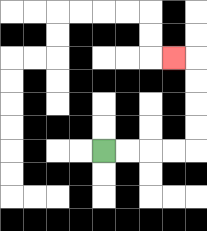{'start': '[4, 6]', 'end': '[7, 2]', 'path_directions': 'R,R,R,R,U,U,U,U,L', 'path_coordinates': '[[4, 6], [5, 6], [6, 6], [7, 6], [8, 6], [8, 5], [8, 4], [8, 3], [8, 2], [7, 2]]'}